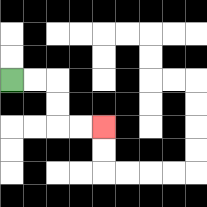{'start': '[0, 3]', 'end': '[4, 5]', 'path_directions': 'R,R,D,D,R,R', 'path_coordinates': '[[0, 3], [1, 3], [2, 3], [2, 4], [2, 5], [3, 5], [4, 5]]'}